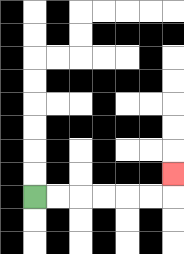{'start': '[1, 8]', 'end': '[7, 7]', 'path_directions': 'R,R,R,R,R,R,U', 'path_coordinates': '[[1, 8], [2, 8], [3, 8], [4, 8], [5, 8], [6, 8], [7, 8], [7, 7]]'}